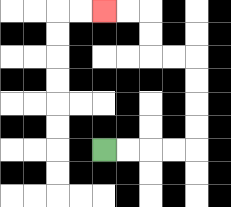{'start': '[4, 6]', 'end': '[4, 0]', 'path_directions': 'R,R,R,R,U,U,U,U,L,L,U,U,L,L', 'path_coordinates': '[[4, 6], [5, 6], [6, 6], [7, 6], [8, 6], [8, 5], [8, 4], [8, 3], [8, 2], [7, 2], [6, 2], [6, 1], [6, 0], [5, 0], [4, 0]]'}